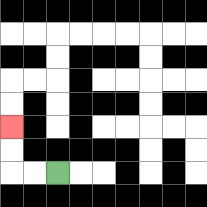{'start': '[2, 7]', 'end': '[0, 5]', 'path_directions': 'L,L,U,U', 'path_coordinates': '[[2, 7], [1, 7], [0, 7], [0, 6], [0, 5]]'}